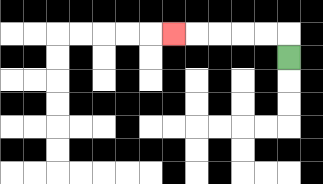{'start': '[12, 2]', 'end': '[7, 1]', 'path_directions': 'U,L,L,L,L,L', 'path_coordinates': '[[12, 2], [12, 1], [11, 1], [10, 1], [9, 1], [8, 1], [7, 1]]'}